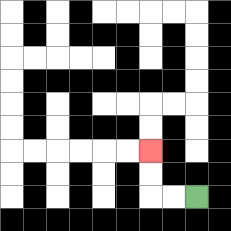{'start': '[8, 8]', 'end': '[6, 6]', 'path_directions': 'L,L,U,U', 'path_coordinates': '[[8, 8], [7, 8], [6, 8], [6, 7], [6, 6]]'}